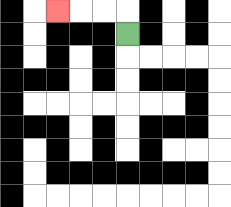{'start': '[5, 1]', 'end': '[2, 0]', 'path_directions': 'U,L,L,L', 'path_coordinates': '[[5, 1], [5, 0], [4, 0], [3, 0], [2, 0]]'}